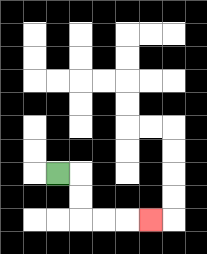{'start': '[2, 7]', 'end': '[6, 9]', 'path_directions': 'R,D,D,R,R,R', 'path_coordinates': '[[2, 7], [3, 7], [3, 8], [3, 9], [4, 9], [5, 9], [6, 9]]'}